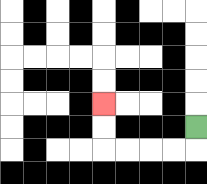{'start': '[8, 5]', 'end': '[4, 4]', 'path_directions': 'D,L,L,L,L,U,U', 'path_coordinates': '[[8, 5], [8, 6], [7, 6], [6, 6], [5, 6], [4, 6], [4, 5], [4, 4]]'}